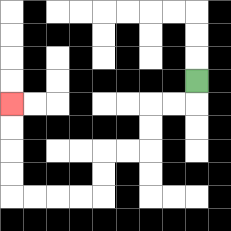{'start': '[8, 3]', 'end': '[0, 4]', 'path_directions': 'D,L,L,D,D,L,L,D,D,L,L,L,L,U,U,U,U', 'path_coordinates': '[[8, 3], [8, 4], [7, 4], [6, 4], [6, 5], [6, 6], [5, 6], [4, 6], [4, 7], [4, 8], [3, 8], [2, 8], [1, 8], [0, 8], [0, 7], [0, 6], [0, 5], [0, 4]]'}